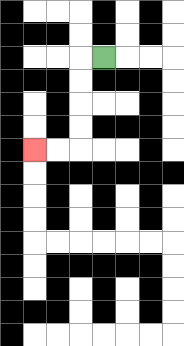{'start': '[4, 2]', 'end': '[1, 6]', 'path_directions': 'L,D,D,D,D,L,L', 'path_coordinates': '[[4, 2], [3, 2], [3, 3], [3, 4], [3, 5], [3, 6], [2, 6], [1, 6]]'}